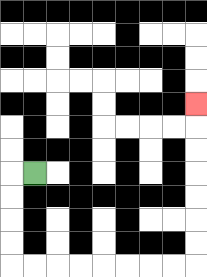{'start': '[1, 7]', 'end': '[8, 4]', 'path_directions': 'L,D,D,D,D,R,R,R,R,R,R,R,R,U,U,U,U,U,U,U', 'path_coordinates': '[[1, 7], [0, 7], [0, 8], [0, 9], [0, 10], [0, 11], [1, 11], [2, 11], [3, 11], [4, 11], [5, 11], [6, 11], [7, 11], [8, 11], [8, 10], [8, 9], [8, 8], [8, 7], [8, 6], [8, 5], [8, 4]]'}